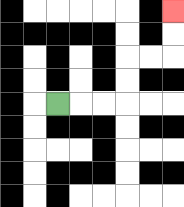{'start': '[2, 4]', 'end': '[7, 0]', 'path_directions': 'R,R,R,U,U,R,R,U,U', 'path_coordinates': '[[2, 4], [3, 4], [4, 4], [5, 4], [5, 3], [5, 2], [6, 2], [7, 2], [7, 1], [7, 0]]'}